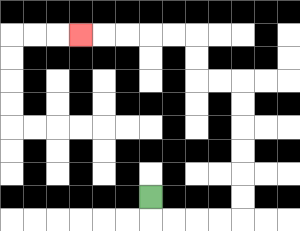{'start': '[6, 8]', 'end': '[3, 1]', 'path_directions': 'D,R,R,R,R,U,U,U,U,U,U,L,L,U,U,L,L,L,L,L', 'path_coordinates': '[[6, 8], [6, 9], [7, 9], [8, 9], [9, 9], [10, 9], [10, 8], [10, 7], [10, 6], [10, 5], [10, 4], [10, 3], [9, 3], [8, 3], [8, 2], [8, 1], [7, 1], [6, 1], [5, 1], [4, 1], [3, 1]]'}